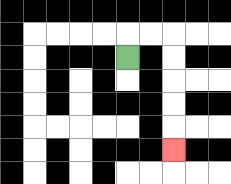{'start': '[5, 2]', 'end': '[7, 6]', 'path_directions': 'U,R,R,D,D,D,D,D', 'path_coordinates': '[[5, 2], [5, 1], [6, 1], [7, 1], [7, 2], [7, 3], [7, 4], [7, 5], [7, 6]]'}